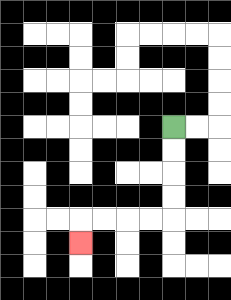{'start': '[7, 5]', 'end': '[3, 10]', 'path_directions': 'D,D,D,D,L,L,L,L,D', 'path_coordinates': '[[7, 5], [7, 6], [7, 7], [7, 8], [7, 9], [6, 9], [5, 9], [4, 9], [3, 9], [3, 10]]'}